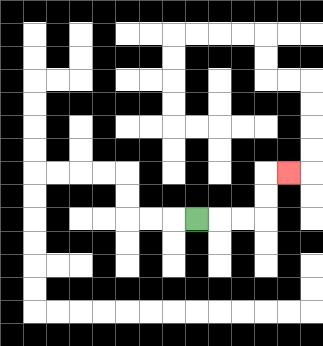{'start': '[8, 9]', 'end': '[12, 7]', 'path_directions': 'R,R,R,U,U,R', 'path_coordinates': '[[8, 9], [9, 9], [10, 9], [11, 9], [11, 8], [11, 7], [12, 7]]'}